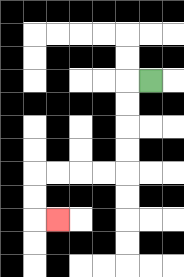{'start': '[6, 3]', 'end': '[2, 9]', 'path_directions': 'L,D,D,D,D,L,L,L,L,D,D,R', 'path_coordinates': '[[6, 3], [5, 3], [5, 4], [5, 5], [5, 6], [5, 7], [4, 7], [3, 7], [2, 7], [1, 7], [1, 8], [1, 9], [2, 9]]'}